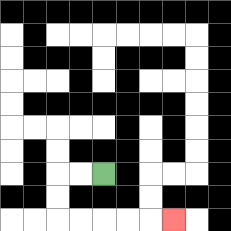{'start': '[4, 7]', 'end': '[7, 9]', 'path_directions': 'L,L,D,D,R,R,R,R,R', 'path_coordinates': '[[4, 7], [3, 7], [2, 7], [2, 8], [2, 9], [3, 9], [4, 9], [5, 9], [6, 9], [7, 9]]'}